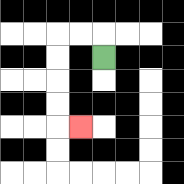{'start': '[4, 2]', 'end': '[3, 5]', 'path_directions': 'U,L,L,D,D,D,D,R', 'path_coordinates': '[[4, 2], [4, 1], [3, 1], [2, 1], [2, 2], [2, 3], [2, 4], [2, 5], [3, 5]]'}